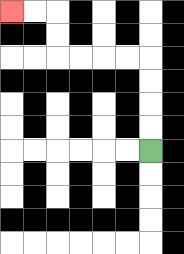{'start': '[6, 6]', 'end': '[0, 0]', 'path_directions': 'U,U,U,U,L,L,L,L,U,U,L,L', 'path_coordinates': '[[6, 6], [6, 5], [6, 4], [6, 3], [6, 2], [5, 2], [4, 2], [3, 2], [2, 2], [2, 1], [2, 0], [1, 0], [0, 0]]'}